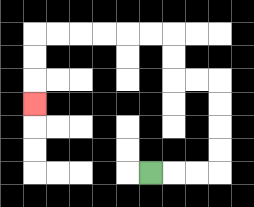{'start': '[6, 7]', 'end': '[1, 4]', 'path_directions': 'R,R,R,U,U,U,U,L,L,U,U,L,L,L,L,L,L,D,D,D', 'path_coordinates': '[[6, 7], [7, 7], [8, 7], [9, 7], [9, 6], [9, 5], [9, 4], [9, 3], [8, 3], [7, 3], [7, 2], [7, 1], [6, 1], [5, 1], [4, 1], [3, 1], [2, 1], [1, 1], [1, 2], [1, 3], [1, 4]]'}